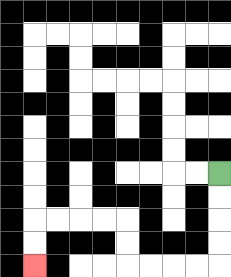{'start': '[9, 7]', 'end': '[1, 11]', 'path_directions': 'D,D,D,D,L,L,L,L,U,U,L,L,L,L,D,D', 'path_coordinates': '[[9, 7], [9, 8], [9, 9], [9, 10], [9, 11], [8, 11], [7, 11], [6, 11], [5, 11], [5, 10], [5, 9], [4, 9], [3, 9], [2, 9], [1, 9], [1, 10], [1, 11]]'}